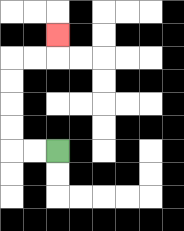{'start': '[2, 6]', 'end': '[2, 1]', 'path_directions': 'L,L,U,U,U,U,R,R,U', 'path_coordinates': '[[2, 6], [1, 6], [0, 6], [0, 5], [0, 4], [0, 3], [0, 2], [1, 2], [2, 2], [2, 1]]'}